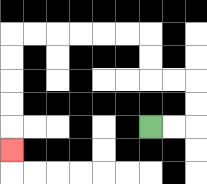{'start': '[6, 5]', 'end': '[0, 6]', 'path_directions': 'R,R,U,U,L,L,U,U,L,L,L,L,L,L,D,D,D,D,D', 'path_coordinates': '[[6, 5], [7, 5], [8, 5], [8, 4], [8, 3], [7, 3], [6, 3], [6, 2], [6, 1], [5, 1], [4, 1], [3, 1], [2, 1], [1, 1], [0, 1], [0, 2], [0, 3], [0, 4], [0, 5], [0, 6]]'}